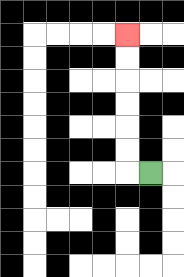{'start': '[6, 7]', 'end': '[5, 1]', 'path_directions': 'L,U,U,U,U,U,U', 'path_coordinates': '[[6, 7], [5, 7], [5, 6], [5, 5], [5, 4], [5, 3], [5, 2], [5, 1]]'}